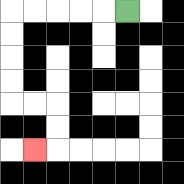{'start': '[5, 0]', 'end': '[1, 6]', 'path_directions': 'L,L,L,L,L,D,D,D,D,R,R,D,D,L', 'path_coordinates': '[[5, 0], [4, 0], [3, 0], [2, 0], [1, 0], [0, 0], [0, 1], [0, 2], [0, 3], [0, 4], [1, 4], [2, 4], [2, 5], [2, 6], [1, 6]]'}